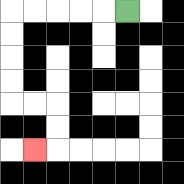{'start': '[5, 0]', 'end': '[1, 6]', 'path_directions': 'L,L,L,L,L,D,D,D,D,R,R,D,D,L', 'path_coordinates': '[[5, 0], [4, 0], [3, 0], [2, 0], [1, 0], [0, 0], [0, 1], [0, 2], [0, 3], [0, 4], [1, 4], [2, 4], [2, 5], [2, 6], [1, 6]]'}